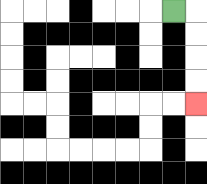{'start': '[7, 0]', 'end': '[8, 4]', 'path_directions': 'R,D,D,D,D', 'path_coordinates': '[[7, 0], [8, 0], [8, 1], [8, 2], [8, 3], [8, 4]]'}